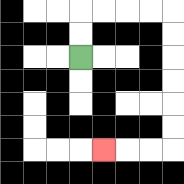{'start': '[3, 2]', 'end': '[4, 6]', 'path_directions': 'U,U,R,R,R,R,D,D,D,D,D,D,L,L,L', 'path_coordinates': '[[3, 2], [3, 1], [3, 0], [4, 0], [5, 0], [6, 0], [7, 0], [7, 1], [7, 2], [7, 3], [7, 4], [7, 5], [7, 6], [6, 6], [5, 6], [4, 6]]'}